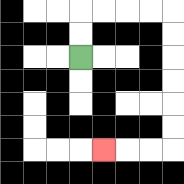{'start': '[3, 2]', 'end': '[4, 6]', 'path_directions': 'U,U,R,R,R,R,D,D,D,D,D,D,L,L,L', 'path_coordinates': '[[3, 2], [3, 1], [3, 0], [4, 0], [5, 0], [6, 0], [7, 0], [7, 1], [7, 2], [7, 3], [7, 4], [7, 5], [7, 6], [6, 6], [5, 6], [4, 6]]'}